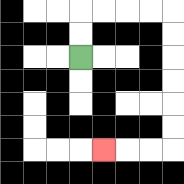{'start': '[3, 2]', 'end': '[4, 6]', 'path_directions': 'U,U,R,R,R,R,D,D,D,D,D,D,L,L,L', 'path_coordinates': '[[3, 2], [3, 1], [3, 0], [4, 0], [5, 0], [6, 0], [7, 0], [7, 1], [7, 2], [7, 3], [7, 4], [7, 5], [7, 6], [6, 6], [5, 6], [4, 6]]'}